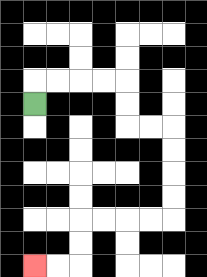{'start': '[1, 4]', 'end': '[1, 11]', 'path_directions': 'U,R,R,R,R,D,D,R,R,D,D,D,D,L,L,L,L,D,D,L,L', 'path_coordinates': '[[1, 4], [1, 3], [2, 3], [3, 3], [4, 3], [5, 3], [5, 4], [5, 5], [6, 5], [7, 5], [7, 6], [7, 7], [7, 8], [7, 9], [6, 9], [5, 9], [4, 9], [3, 9], [3, 10], [3, 11], [2, 11], [1, 11]]'}